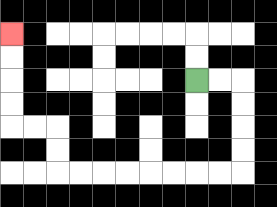{'start': '[8, 3]', 'end': '[0, 1]', 'path_directions': 'R,R,D,D,D,D,L,L,L,L,L,L,L,L,U,U,L,L,U,U,U,U', 'path_coordinates': '[[8, 3], [9, 3], [10, 3], [10, 4], [10, 5], [10, 6], [10, 7], [9, 7], [8, 7], [7, 7], [6, 7], [5, 7], [4, 7], [3, 7], [2, 7], [2, 6], [2, 5], [1, 5], [0, 5], [0, 4], [0, 3], [0, 2], [0, 1]]'}